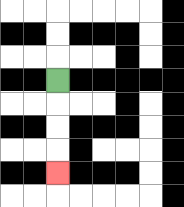{'start': '[2, 3]', 'end': '[2, 7]', 'path_directions': 'D,D,D,D', 'path_coordinates': '[[2, 3], [2, 4], [2, 5], [2, 6], [2, 7]]'}